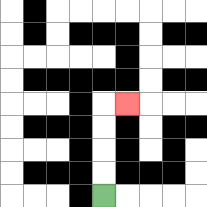{'start': '[4, 8]', 'end': '[5, 4]', 'path_directions': 'U,U,U,U,R', 'path_coordinates': '[[4, 8], [4, 7], [4, 6], [4, 5], [4, 4], [5, 4]]'}